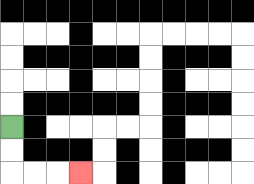{'start': '[0, 5]', 'end': '[3, 7]', 'path_directions': 'D,D,R,R,R', 'path_coordinates': '[[0, 5], [0, 6], [0, 7], [1, 7], [2, 7], [3, 7]]'}